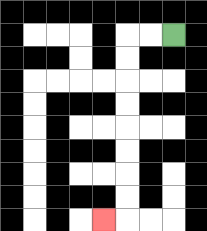{'start': '[7, 1]', 'end': '[4, 9]', 'path_directions': 'L,L,D,D,D,D,D,D,D,D,L', 'path_coordinates': '[[7, 1], [6, 1], [5, 1], [5, 2], [5, 3], [5, 4], [5, 5], [5, 6], [5, 7], [5, 8], [5, 9], [4, 9]]'}